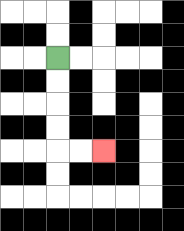{'start': '[2, 2]', 'end': '[4, 6]', 'path_directions': 'D,D,D,D,R,R', 'path_coordinates': '[[2, 2], [2, 3], [2, 4], [2, 5], [2, 6], [3, 6], [4, 6]]'}